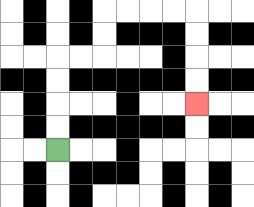{'start': '[2, 6]', 'end': '[8, 4]', 'path_directions': 'U,U,U,U,R,R,U,U,R,R,R,R,D,D,D,D', 'path_coordinates': '[[2, 6], [2, 5], [2, 4], [2, 3], [2, 2], [3, 2], [4, 2], [4, 1], [4, 0], [5, 0], [6, 0], [7, 0], [8, 0], [8, 1], [8, 2], [8, 3], [8, 4]]'}